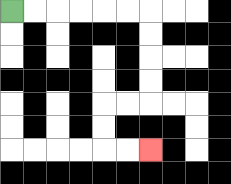{'start': '[0, 0]', 'end': '[6, 6]', 'path_directions': 'R,R,R,R,R,R,D,D,D,D,L,L,D,D,R,R', 'path_coordinates': '[[0, 0], [1, 0], [2, 0], [3, 0], [4, 0], [5, 0], [6, 0], [6, 1], [6, 2], [6, 3], [6, 4], [5, 4], [4, 4], [4, 5], [4, 6], [5, 6], [6, 6]]'}